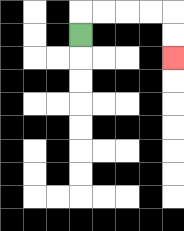{'start': '[3, 1]', 'end': '[7, 2]', 'path_directions': 'U,R,R,R,R,D,D', 'path_coordinates': '[[3, 1], [3, 0], [4, 0], [5, 0], [6, 0], [7, 0], [7, 1], [7, 2]]'}